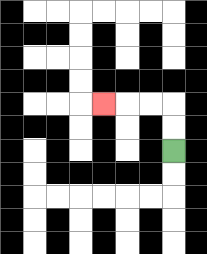{'start': '[7, 6]', 'end': '[4, 4]', 'path_directions': 'U,U,L,L,L', 'path_coordinates': '[[7, 6], [7, 5], [7, 4], [6, 4], [5, 4], [4, 4]]'}